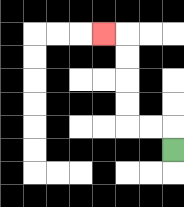{'start': '[7, 6]', 'end': '[4, 1]', 'path_directions': 'U,L,L,U,U,U,U,L', 'path_coordinates': '[[7, 6], [7, 5], [6, 5], [5, 5], [5, 4], [5, 3], [5, 2], [5, 1], [4, 1]]'}